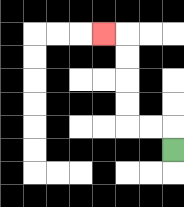{'start': '[7, 6]', 'end': '[4, 1]', 'path_directions': 'U,L,L,U,U,U,U,L', 'path_coordinates': '[[7, 6], [7, 5], [6, 5], [5, 5], [5, 4], [5, 3], [5, 2], [5, 1], [4, 1]]'}